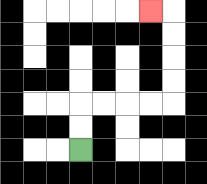{'start': '[3, 6]', 'end': '[6, 0]', 'path_directions': 'U,U,R,R,R,R,U,U,U,U,L', 'path_coordinates': '[[3, 6], [3, 5], [3, 4], [4, 4], [5, 4], [6, 4], [7, 4], [7, 3], [7, 2], [7, 1], [7, 0], [6, 0]]'}